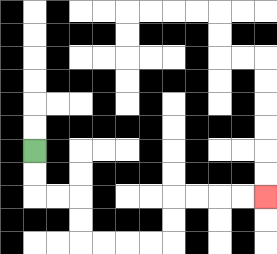{'start': '[1, 6]', 'end': '[11, 8]', 'path_directions': 'D,D,R,R,D,D,R,R,R,R,U,U,R,R,R,R', 'path_coordinates': '[[1, 6], [1, 7], [1, 8], [2, 8], [3, 8], [3, 9], [3, 10], [4, 10], [5, 10], [6, 10], [7, 10], [7, 9], [7, 8], [8, 8], [9, 8], [10, 8], [11, 8]]'}